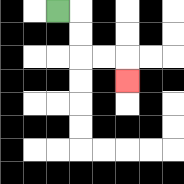{'start': '[2, 0]', 'end': '[5, 3]', 'path_directions': 'R,D,D,R,R,D', 'path_coordinates': '[[2, 0], [3, 0], [3, 1], [3, 2], [4, 2], [5, 2], [5, 3]]'}